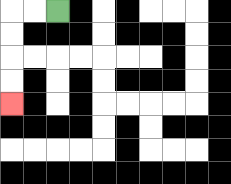{'start': '[2, 0]', 'end': '[0, 4]', 'path_directions': 'L,L,D,D,D,D', 'path_coordinates': '[[2, 0], [1, 0], [0, 0], [0, 1], [0, 2], [0, 3], [0, 4]]'}